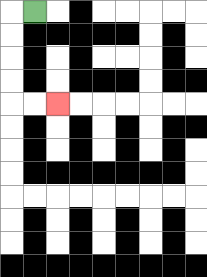{'start': '[1, 0]', 'end': '[2, 4]', 'path_directions': 'L,D,D,D,D,R,R', 'path_coordinates': '[[1, 0], [0, 0], [0, 1], [0, 2], [0, 3], [0, 4], [1, 4], [2, 4]]'}